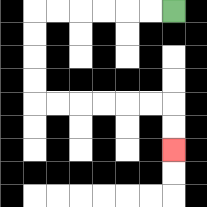{'start': '[7, 0]', 'end': '[7, 6]', 'path_directions': 'L,L,L,L,L,L,D,D,D,D,R,R,R,R,R,R,D,D', 'path_coordinates': '[[7, 0], [6, 0], [5, 0], [4, 0], [3, 0], [2, 0], [1, 0], [1, 1], [1, 2], [1, 3], [1, 4], [2, 4], [3, 4], [4, 4], [5, 4], [6, 4], [7, 4], [7, 5], [7, 6]]'}